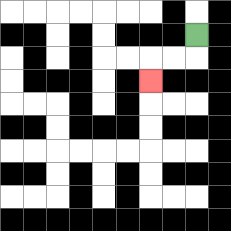{'start': '[8, 1]', 'end': '[6, 3]', 'path_directions': 'D,L,L,D', 'path_coordinates': '[[8, 1], [8, 2], [7, 2], [6, 2], [6, 3]]'}